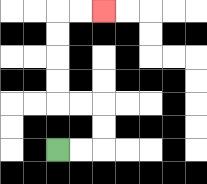{'start': '[2, 6]', 'end': '[4, 0]', 'path_directions': 'R,R,U,U,L,L,U,U,U,U,R,R', 'path_coordinates': '[[2, 6], [3, 6], [4, 6], [4, 5], [4, 4], [3, 4], [2, 4], [2, 3], [2, 2], [2, 1], [2, 0], [3, 0], [4, 0]]'}